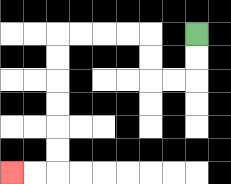{'start': '[8, 1]', 'end': '[0, 7]', 'path_directions': 'D,D,L,L,U,U,L,L,L,L,D,D,D,D,D,D,L,L', 'path_coordinates': '[[8, 1], [8, 2], [8, 3], [7, 3], [6, 3], [6, 2], [6, 1], [5, 1], [4, 1], [3, 1], [2, 1], [2, 2], [2, 3], [2, 4], [2, 5], [2, 6], [2, 7], [1, 7], [0, 7]]'}